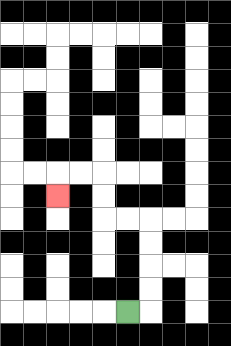{'start': '[5, 13]', 'end': '[2, 8]', 'path_directions': 'R,U,U,U,U,L,L,U,U,L,L,D', 'path_coordinates': '[[5, 13], [6, 13], [6, 12], [6, 11], [6, 10], [6, 9], [5, 9], [4, 9], [4, 8], [4, 7], [3, 7], [2, 7], [2, 8]]'}